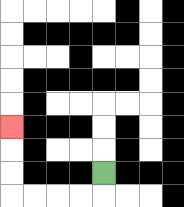{'start': '[4, 7]', 'end': '[0, 5]', 'path_directions': 'D,L,L,L,L,U,U,U', 'path_coordinates': '[[4, 7], [4, 8], [3, 8], [2, 8], [1, 8], [0, 8], [0, 7], [0, 6], [0, 5]]'}